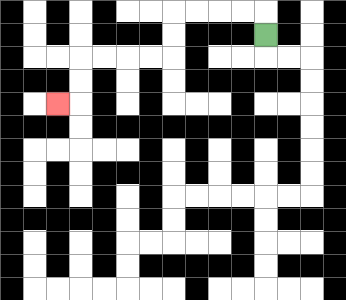{'start': '[11, 1]', 'end': '[2, 4]', 'path_directions': 'U,L,L,L,L,D,D,L,L,L,L,D,D,L', 'path_coordinates': '[[11, 1], [11, 0], [10, 0], [9, 0], [8, 0], [7, 0], [7, 1], [7, 2], [6, 2], [5, 2], [4, 2], [3, 2], [3, 3], [3, 4], [2, 4]]'}